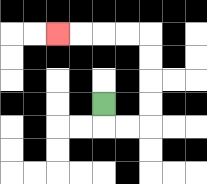{'start': '[4, 4]', 'end': '[2, 1]', 'path_directions': 'D,R,R,U,U,U,U,L,L,L,L', 'path_coordinates': '[[4, 4], [4, 5], [5, 5], [6, 5], [6, 4], [6, 3], [6, 2], [6, 1], [5, 1], [4, 1], [3, 1], [2, 1]]'}